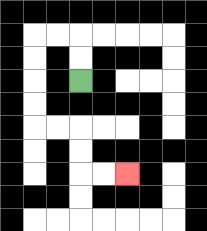{'start': '[3, 3]', 'end': '[5, 7]', 'path_directions': 'U,U,L,L,D,D,D,D,R,R,D,D,R,R', 'path_coordinates': '[[3, 3], [3, 2], [3, 1], [2, 1], [1, 1], [1, 2], [1, 3], [1, 4], [1, 5], [2, 5], [3, 5], [3, 6], [3, 7], [4, 7], [5, 7]]'}